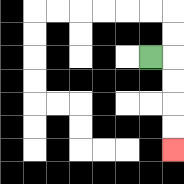{'start': '[6, 2]', 'end': '[7, 6]', 'path_directions': 'R,D,D,D,D', 'path_coordinates': '[[6, 2], [7, 2], [7, 3], [7, 4], [7, 5], [7, 6]]'}